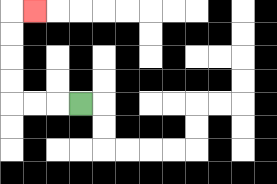{'start': '[3, 4]', 'end': '[1, 0]', 'path_directions': 'L,L,L,U,U,U,U,R', 'path_coordinates': '[[3, 4], [2, 4], [1, 4], [0, 4], [0, 3], [0, 2], [0, 1], [0, 0], [1, 0]]'}